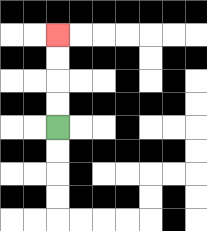{'start': '[2, 5]', 'end': '[2, 1]', 'path_directions': 'U,U,U,U', 'path_coordinates': '[[2, 5], [2, 4], [2, 3], [2, 2], [2, 1]]'}